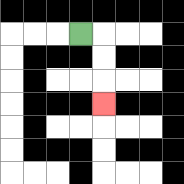{'start': '[3, 1]', 'end': '[4, 4]', 'path_directions': 'R,D,D,D', 'path_coordinates': '[[3, 1], [4, 1], [4, 2], [4, 3], [4, 4]]'}